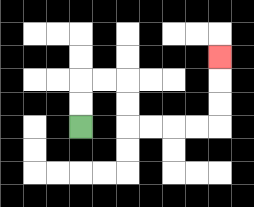{'start': '[3, 5]', 'end': '[9, 2]', 'path_directions': 'U,U,R,R,D,D,R,R,R,R,U,U,U', 'path_coordinates': '[[3, 5], [3, 4], [3, 3], [4, 3], [5, 3], [5, 4], [5, 5], [6, 5], [7, 5], [8, 5], [9, 5], [9, 4], [9, 3], [9, 2]]'}